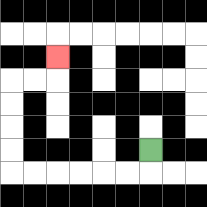{'start': '[6, 6]', 'end': '[2, 2]', 'path_directions': 'D,L,L,L,L,L,L,U,U,U,U,R,R,U', 'path_coordinates': '[[6, 6], [6, 7], [5, 7], [4, 7], [3, 7], [2, 7], [1, 7], [0, 7], [0, 6], [0, 5], [0, 4], [0, 3], [1, 3], [2, 3], [2, 2]]'}